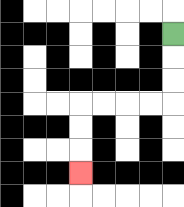{'start': '[7, 1]', 'end': '[3, 7]', 'path_directions': 'D,D,D,L,L,L,L,D,D,D', 'path_coordinates': '[[7, 1], [7, 2], [7, 3], [7, 4], [6, 4], [5, 4], [4, 4], [3, 4], [3, 5], [3, 6], [3, 7]]'}